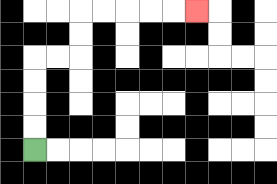{'start': '[1, 6]', 'end': '[8, 0]', 'path_directions': 'U,U,U,U,R,R,U,U,R,R,R,R,R', 'path_coordinates': '[[1, 6], [1, 5], [1, 4], [1, 3], [1, 2], [2, 2], [3, 2], [3, 1], [3, 0], [4, 0], [5, 0], [6, 0], [7, 0], [8, 0]]'}